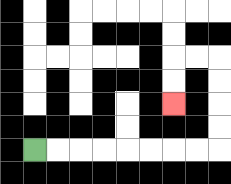{'start': '[1, 6]', 'end': '[7, 4]', 'path_directions': 'R,R,R,R,R,R,R,R,U,U,U,U,L,L,D,D', 'path_coordinates': '[[1, 6], [2, 6], [3, 6], [4, 6], [5, 6], [6, 6], [7, 6], [8, 6], [9, 6], [9, 5], [9, 4], [9, 3], [9, 2], [8, 2], [7, 2], [7, 3], [7, 4]]'}